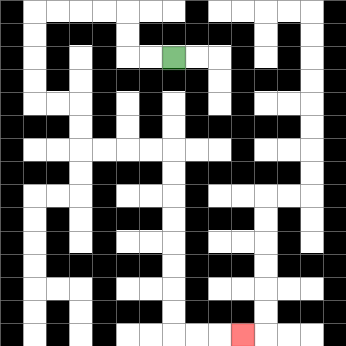{'start': '[7, 2]', 'end': '[10, 14]', 'path_directions': 'L,L,U,U,L,L,L,L,D,D,D,D,R,R,D,D,R,R,R,R,D,D,D,D,D,D,D,D,R,R,R', 'path_coordinates': '[[7, 2], [6, 2], [5, 2], [5, 1], [5, 0], [4, 0], [3, 0], [2, 0], [1, 0], [1, 1], [1, 2], [1, 3], [1, 4], [2, 4], [3, 4], [3, 5], [3, 6], [4, 6], [5, 6], [6, 6], [7, 6], [7, 7], [7, 8], [7, 9], [7, 10], [7, 11], [7, 12], [7, 13], [7, 14], [8, 14], [9, 14], [10, 14]]'}